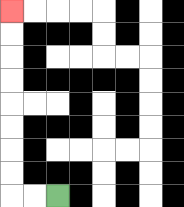{'start': '[2, 8]', 'end': '[0, 0]', 'path_directions': 'L,L,U,U,U,U,U,U,U,U', 'path_coordinates': '[[2, 8], [1, 8], [0, 8], [0, 7], [0, 6], [0, 5], [0, 4], [0, 3], [0, 2], [0, 1], [0, 0]]'}